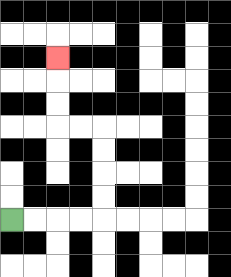{'start': '[0, 9]', 'end': '[2, 2]', 'path_directions': 'R,R,R,R,U,U,U,U,L,L,U,U,U', 'path_coordinates': '[[0, 9], [1, 9], [2, 9], [3, 9], [4, 9], [4, 8], [4, 7], [4, 6], [4, 5], [3, 5], [2, 5], [2, 4], [2, 3], [2, 2]]'}